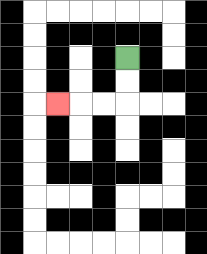{'start': '[5, 2]', 'end': '[2, 4]', 'path_directions': 'D,D,L,L,L', 'path_coordinates': '[[5, 2], [5, 3], [5, 4], [4, 4], [3, 4], [2, 4]]'}